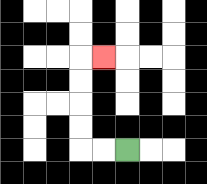{'start': '[5, 6]', 'end': '[4, 2]', 'path_directions': 'L,L,U,U,U,U,R', 'path_coordinates': '[[5, 6], [4, 6], [3, 6], [3, 5], [3, 4], [3, 3], [3, 2], [4, 2]]'}